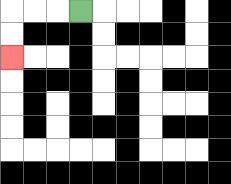{'start': '[3, 0]', 'end': '[0, 2]', 'path_directions': 'L,L,L,D,D', 'path_coordinates': '[[3, 0], [2, 0], [1, 0], [0, 0], [0, 1], [0, 2]]'}